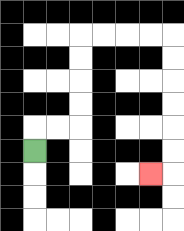{'start': '[1, 6]', 'end': '[6, 7]', 'path_directions': 'U,R,R,U,U,U,U,R,R,R,R,D,D,D,D,D,D,L', 'path_coordinates': '[[1, 6], [1, 5], [2, 5], [3, 5], [3, 4], [3, 3], [3, 2], [3, 1], [4, 1], [5, 1], [6, 1], [7, 1], [7, 2], [7, 3], [7, 4], [7, 5], [7, 6], [7, 7], [6, 7]]'}